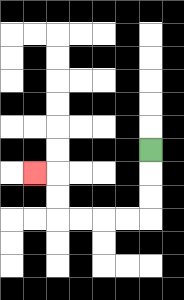{'start': '[6, 6]', 'end': '[1, 7]', 'path_directions': 'D,D,D,L,L,L,L,U,U,L', 'path_coordinates': '[[6, 6], [6, 7], [6, 8], [6, 9], [5, 9], [4, 9], [3, 9], [2, 9], [2, 8], [2, 7], [1, 7]]'}